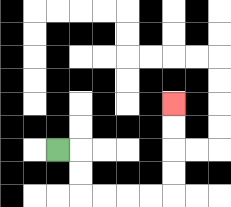{'start': '[2, 6]', 'end': '[7, 4]', 'path_directions': 'R,D,D,R,R,R,R,U,U,U,U', 'path_coordinates': '[[2, 6], [3, 6], [3, 7], [3, 8], [4, 8], [5, 8], [6, 8], [7, 8], [7, 7], [7, 6], [7, 5], [7, 4]]'}